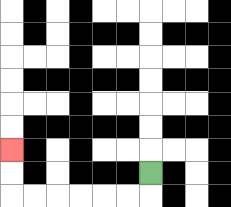{'start': '[6, 7]', 'end': '[0, 6]', 'path_directions': 'D,L,L,L,L,L,L,U,U', 'path_coordinates': '[[6, 7], [6, 8], [5, 8], [4, 8], [3, 8], [2, 8], [1, 8], [0, 8], [0, 7], [0, 6]]'}